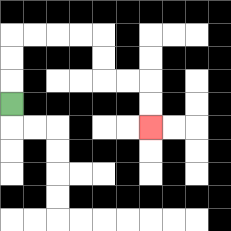{'start': '[0, 4]', 'end': '[6, 5]', 'path_directions': 'U,U,U,R,R,R,R,D,D,R,R,D,D', 'path_coordinates': '[[0, 4], [0, 3], [0, 2], [0, 1], [1, 1], [2, 1], [3, 1], [4, 1], [4, 2], [4, 3], [5, 3], [6, 3], [6, 4], [6, 5]]'}